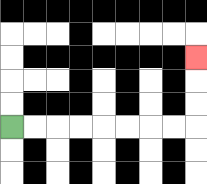{'start': '[0, 5]', 'end': '[8, 2]', 'path_directions': 'R,R,R,R,R,R,R,R,U,U,U', 'path_coordinates': '[[0, 5], [1, 5], [2, 5], [3, 5], [4, 5], [5, 5], [6, 5], [7, 5], [8, 5], [8, 4], [8, 3], [8, 2]]'}